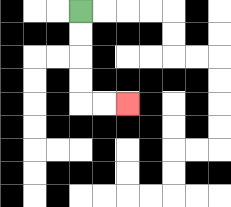{'start': '[3, 0]', 'end': '[5, 4]', 'path_directions': 'D,D,D,D,R,R', 'path_coordinates': '[[3, 0], [3, 1], [3, 2], [3, 3], [3, 4], [4, 4], [5, 4]]'}